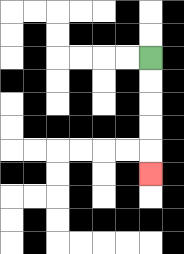{'start': '[6, 2]', 'end': '[6, 7]', 'path_directions': 'D,D,D,D,D', 'path_coordinates': '[[6, 2], [6, 3], [6, 4], [6, 5], [6, 6], [6, 7]]'}